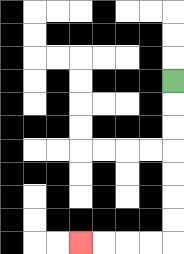{'start': '[7, 3]', 'end': '[3, 10]', 'path_directions': 'D,D,D,D,D,D,D,L,L,L,L', 'path_coordinates': '[[7, 3], [7, 4], [7, 5], [7, 6], [7, 7], [7, 8], [7, 9], [7, 10], [6, 10], [5, 10], [4, 10], [3, 10]]'}